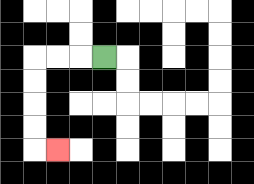{'start': '[4, 2]', 'end': '[2, 6]', 'path_directions': 'L,L,L,D,D,D,D,R', 'path_coordinates': '[[4, 2], [3, 2], [2, 2], [1, 2], [1, 3], [1, 4], [1, 5], [1, 6], [2, 6]]'}